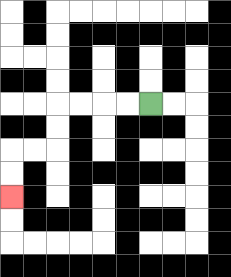{'start': '[6, 4]', 'end': '[0, 8]', 'path_directions': 'L,L,L,L,D,D,L,L,D,D', 'path_coordinates': '[[6, 4], [5, 4], [4, 4], [3, 4], [2, 4], [2, 5], [2, 6], [1, 6], [0, 6], [0, 7], [0, 8]]'}